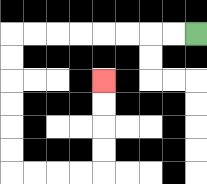{'start': '[8, 1]', 'end': '[4, 3]', 'path_directions': 'L,L,L,L,L,L,L,L,D,D,D,D,D,D,R,R,R,R,U,U,U,U', 'path_coordinates': '[[8, 1], [7, 1], [6, 1], [5, 1], [4, 1], [3, 1], [2, 1], [1, 1], [0, 1], [0, 2], [0, 3], [0, 4], [0, 5], [0, 6], [0, 7], [1, 7], [2, 7], [3, 7], [4, 7], [4, 6], [4, 5], [4, 4], [4, 3]]'}